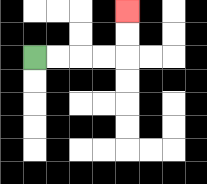{'start': '[1, 2]', 'end': '[5, 0]', 'path_directions': 'R,R,R,R,U,U', 'path_coordinates': '[[1, 2], [2, 2], [3, 2], [4, 2], [5, 2], [5, 1], [5, 0]]'}